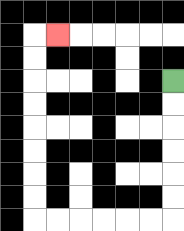{'start': '[7, 3]', 'end': '[2, 1]', 'path_directions': 'D,D,D,D,D,D,L,L,L,L,L,L,U,U,U,U,U,U,U,U,R', 'path_coordinates': '[[7, 3], [7, 4], [7, 5], [7, 6], [7, 7], [7, 8], [7, 9], [6, 9], [5, 9], [4, 9], [3, 9], [2, 9], [1, 9], [1, 8], [1, 7], [1, 6], [1, 5], [1, 4], [1, 3], [1, 2], [1, 1], [2, 1]]'}